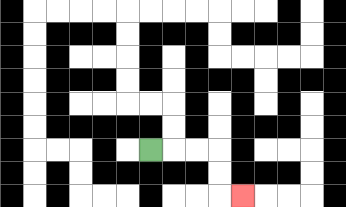{'start': '[6, 6]', 'end': '[10, 8]', 'path_directions': 'R,R,R,D,D,R', 'path_coordinates': '[[6, 6], [7, 6], [8, 6], [9, 6], [9, 7], [9, 8], [10, 8]]'}